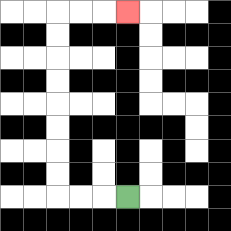{'start': '[5, 8]', 'end': '[5, 0]', 'path_directions': 'L,L,L,U,U,U,U,U,U,U,U,R,R,R', 'path_coordinates': '[[5, 8], [4, 8], [3, 8], [2, 8], [2, 7], [2, 6], [2, 5], [2, 4], [2, 3], [2, 2], [2, 1], [2, 0], [3, 0], [4, 0], [5, 0]]'}